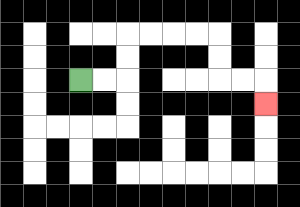{'start': '[3, 3]', 'end': '[11, 4]', 'path_directions': 'R,R,U,U,R,R,R,R,D,D,R,R,D', 'path_coordinates': '[[3, 3], [4, 3], [5, 3], [5, 2], [5, 1], [6, 1], [7, 1], [8, 1], [9, 1], [9, 2], [9, 3], [10, 3], [11, 3], [11, 4]]'}